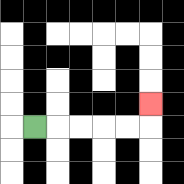{'start': '[1, 5]', 'end': '[6, 4]', 'path_directions': 'R,R,R,R,R,U', 'path_coordinates': '[[1, 5], [2, 5], [3, 5], [4, 5], [5, 5], [6, 5], [6, 4]]'}